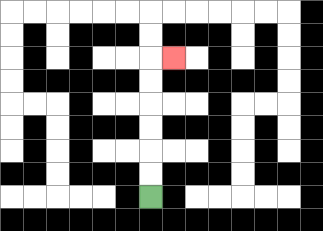{'start': '[6, 8]', 'end': '[7, 2]', 'path_directions': 'U,U,U,U,U,U,R', 'path_coordinates': '[[6, 8], [6, 7], [6, 6], [6, 5], [6, 4], [6, 3], [6, 2], [7, 2]]'}